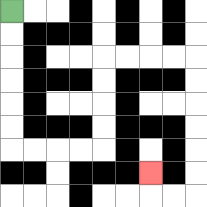{'start': '[0, 0]', 'end': '[6, 7]', 'path_directions': 'D,D,D,D,D,D,R,R,R,R,U,U,U,U,R,R,R,R,D,D,D,D,D,D,L,L,U', 'path_coordinates': '[[0, 0], [0, 1], [0, 2], [0, 3], [0, 4], [0, 5], [0, 6], [1, 6], [2, 6], [3, 6], [4, 6], [4, 5], [4, 4], [4, 3], [4, 2], [5, 2], [6, 2], [7, 2], [8, 2], [8, 3], [8, 4], [8, 5], [8, 6], [8, 7], [8, 8], [7, 8], [6, 8], [6, 7]]'}